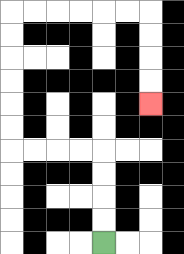{'start': '[4, 10]', 'end': '[6, 4]', 'path_directions': 'U,U,U,U,L,L,L,L,U,U,U,U,U,U,R,R,R,R,R,R,D,D,D,D', 'path_coordinates': '[[4, 10], [4, 9], [4, 8], [4, 7], [4, 6], [3, 6], [2, 6], [1, 6], [0, 6], [0, 5], [0, 4], [0, 3], [0, 2], [0, 1], [0, 0], [1, 0], [2, 0], [3, 0], [4, 0], [5, 0], [6, 0], [6, 1], [6, 2], [6, 3], [6, 4]]'}